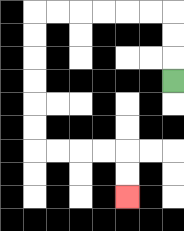{'start': '[7, 3]', 'end': '[5, 8]', 'path_directions': 'U,U,U,L,L,L,L,L,L,D,D,D,D,D,D,R,R,R,R,D,D', 'path_coordinates': '[[7, 3], [7, 2], [7, 1], [7, 0], [6, 0], [5, 0], [4, 0], [3, 0], [2, 0], [1, 0], [1, 1], [1, 2], [1, 3], [1, 4], [1, 5], [1, 6], [2, 6], [3, 6], [4, 6], [5, 6], [5, 7], [5, 8]]'}